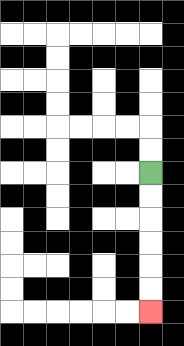{'start': '[6, 7]', 'end': '[6, 13]', 'path_directions': 'D,D,D,D,D,D', 'path_coordinates': '[[6, 7], [6, 8], [6, 9], [6, 10], [6, 11], [6, 12], [6, 13]]'}